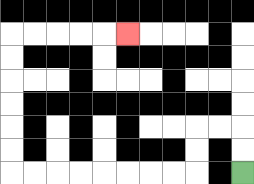{'start': '[10, 7]', 'end': '[5, 1]', 'path_directions': 'U,U,L,L,D,D,L,L,L,L,L,L,L,L,U,U,U,U,U,U,R,R,R,R,R', 'path_coordinates': '[[10, 7], [10, 6], [10, 5], [9, 5], [8, 5], [8, 6], [8, 7], [7, 7], [6, 7], [5, 7], [4, 7], [3, 7], [2, 7], [1, 7], [0, 7], [0, 6], [0, 5], [0, 4], [0, 3], [0, 2], [0, 1], [1, 1], [2, 1], [3, 1], [4, 1], [5, 1]]'}